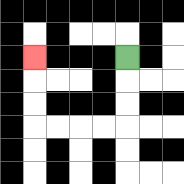{'start': '[5, 2]', 'end': '[1, 2]', 'path_directions': 'D,D,D,L,L,L,L,U,U,U', 'path_coordinates': '[[5, 2], [5, 3], [5, 4], [5, 5], [4, 5], [3, 5], [2, 5], [1, 5], [1, 4], [1, 3], [1, 2]]'}